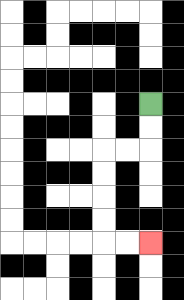{'start': '[6, 4]', 'end': '[6, 10]', 'path_directions': 'D,D,L,L,D,D,D,D,R,R', 'path_coordinates': '[[6, 4], [6, 5], [6, 6], [5, 6], [4, 6], [4, 7], [4, 8], [4, 9], [4, 10], [5, 10], [6, 10]]'}